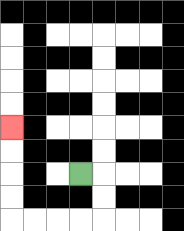{'start': '[3, 7]', 'end': '[0, 5]', 'path_directions': 'R,D,D,L,L,L,L,U,U,U,U', 'path_coordinates': '[[3, 7], [4, 7], [4, 8], [4, 9], [3, 9], [2, 9], [1, 9], [0, 9], [0, 8], [0, 7], [0, 6], [0, 5]]'}